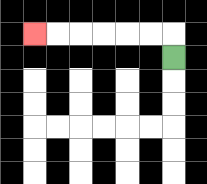{'start': '[7, 2]', 'end': '[1, 1]', 'path_directions': 'U,L,L,L,L,L,L', 'path_coordinates': '[[7, 2], [7, 1], [6, 1], [5, 1], [4, 1], [3, 1], [2, 1], [1, 1]]'}